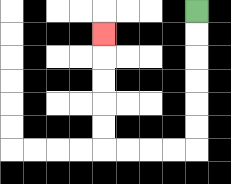{'start': '[8, 0]', 'end': '[4, 1]', 'path_directions': 'D,D,D,D,D,D,L,L,L,L,U,U,U,U,U', 'path_coordinates': '[[8, 0], [8, 1], [8, 2], [8, 3], [8, 4], [8, 5], [8, 6], [7, 6], [6, 6], [5, 6], [4, 6], [4, 5], [4, 4], [4, 3], [4, 2], [4, 1]]'}